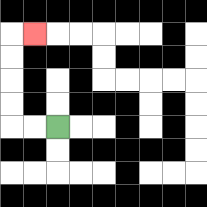{'start': '[2, 5]', 'end': '[1, 1]', 'path_directions': 'L,L,U,U,U,U,R', 'path_coordinates': '[[2, 5], [1, 5], [0, 5], [0, 4], [0, 3], [0, 2], [0, 1], [1, 1]]'}